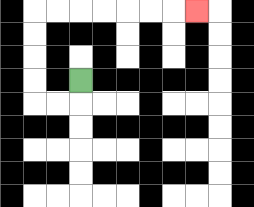{'start': '[3, 3]', 'end': '[8, 0]', 'path_directions': 'D,L,L,U,U,U,U,R,R,R,R,R,R,R', 'path_coordinates': '[[3, 3], [3, 4], [2, 4], [1, 4], [1, 3], [1, 2], [1, 1], [1, 0], [2, 0], [3, 0], [4, 0], [5, 0], [6, 0], [7, 0], [8, 0]]'}